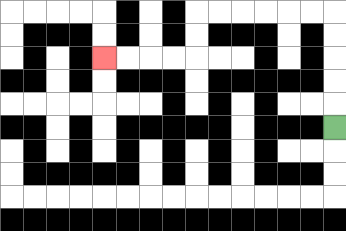{'start': '[14, 5]', 'end': '[4, 2]', 'path_directions': 'U,U,U,U,U,L,L,L,L,L,L,D,D,L,L,L,L', 'path_coordinates': '[[14, 5], [14, 4], [14, 3], [14, 2], [14, 1], [14, 0], [13, 0], [12, 0], [11, 0], [10, 0], [9, 0], [8, 0], [8, 1], [8, 2], [7, 2], [6, 2], [5, 2], [4, 2]]'}